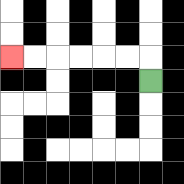{'start': '[6, 3]', 'end': '[0, 2]', 'path_directions': 'U,L,L,L,L,L,L', 'path_coordinates': '[[6, 3], [6, 2], [5, 2], [4, 2], [3, 2], [2, 2], [1, 2], [0, 2]]'}